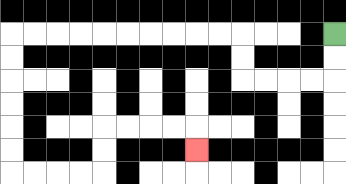{'start': '[14, 1]', 'end': '[8, 6]', 'path_directions': 'D,D,L,L,L,L,U,U,L,L,L,L,L,L,L,L,L,L,D,D,D,D,D,D,R,R,R,R,U,U,R,R,R,R,D', 'path_coordinates': '[[14, 1], [14, 2], [14, 3], [13, 3], [12, 3], [11, 3], [10, 3], [10, 2], [10, 1], [9, 1], [8, 1], [7, 1], [6, 1], [5, 1], [4, 1], [3, 1], [2, 1], [1, 1], [0, 1], [0, 2], [0, 3], [0, 4], [0, 5], [0, 6], [0, 7], [1, 7], [2, 7], [3, 7], [4, 7], [4, 6], [4, 5], [5, 5], [6, 5], [7, 5], [8, 5], [8, 6]]'}